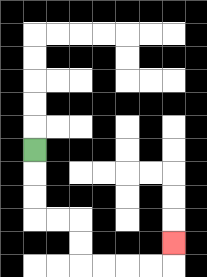{'start': '[1, 6]', 'end': '[7, 10]', 'path_directions': 'D,D,D,R,R,D,D,R,R,R,R,U', 'path_coordinates': '[[1, 6], [1, 7], [1, 8], [1, 9], [2, 9], [3, 9], [3, 10], [3, 11], [4, 11], [5, 11], [6, 11], [7, 11], [7, 10]]'}